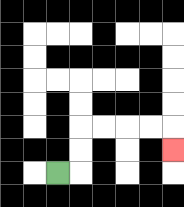{'start': '[2, 7]', 'end': '[7, 6]', 'path_directions': 'R,U,U,R,R,R,R,D', 'path_coordinates': '[[2, 7], [3, 7], [3, 6], [3, 5], [4, 5], [5, 5], [6, 5], [7, 5], [7, 6]]'}